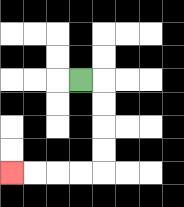{'start': '[3, 3]', 'end': '[0, 7]', 'path_directions': 'R,D,D,D,D,L,L,L,L', 'path_coordinates': '[[3, 3], [4, 3], [4, 4], [4, 5], [4, 6], [4, 7], [3, 7], [2, 7], [1, 7], [0, 7]]'}